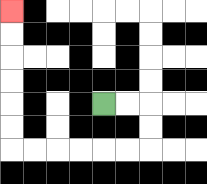{'start': '[4, 4]', 'end': '[0, 0]', 'path_directions': 'R,R,D,D,L,L,L,L,L,L,U,U,U,U,U,U', 'path_coordinates': '[[4, 4], [5, 4], [6, 4], [6, 5], [6, 6], [5, 6], [4, 6], [3, 6], [2, 6], [1, 6], [0, 6], [0, 5], [0, 4], [0, 3], [0, 2], [0, 1], [0, 0]]'}